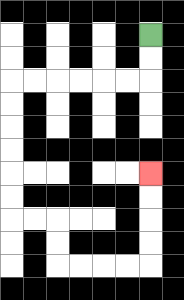{'start': '[6, 1]', 'end': '[6, 7]', 'path_directions': 'D,D,L,L,L,L,L,L,D,D,D,D,D,D,R,R,D,D,R,R,R,R,U,U,U,U', 'path_coordinates': '[[6, 1], [6, 2], [6, 3], [5, 3], [4, 3], [3, 3], [2, 3], [1, 3], [0, 3], [0, 4], [0, 5], [0, 6], [0, 7], [0, 8], [0, 9], [1, 9], [2, 9], [2, 10], [2, 11], [3, 11], [4, 11], [5, 11], [6, 11], [6, 10], [6, 9], [6, 8], [6, 7]]'}